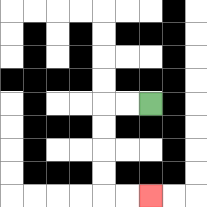{'start': '[6, 4]', 'end': '[6, 8]', 'path_directions': 'L,L,D,D,D,D,R,R', 'path_coordinates': '[[6, 4], [5, 4], [4, 4], [4, 5], [4, 6], [4, 7], [4, 8], [5, 8], [6, 8]]'}